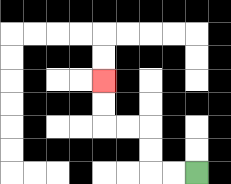{'start': '[8, 7]', 'end': '[4, 3]', 'path_directions': 'L,L,U,U,L,L,U,U', 'path_coordinates': '[[8, 7], [7, 7], [6, 7], [6, 6], [6, 5], [5, 5], [4, 5], [4, 4], [4, 3]]'}